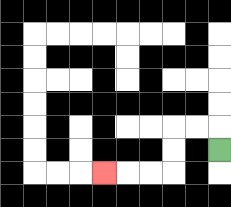{'start': '[9, 6]', 'end': '[4, 7]', 'path_directions': 'U,L,L,D,D,L,L,L', 'path_coordinates': '[[9, 6], [9, 5], [8, 5], [7, 5], [7, 6], [7, 7], [6, 7], [5, 7], [4, 7]]'}